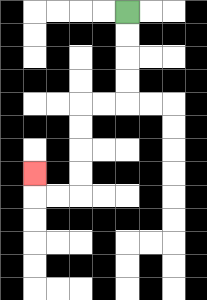{'start': '[5, 0]', 'end': '[1, 7]', 'path_directions': 'D,D,D,D,L,L,D,D,D,D,L,L,U', 'path_coordinates': '[[5, 0], [5, 1], [5, 2], [5, 3], [5, 4], [4, 4], [3, 4], [3, 5], [3, 6], [3, 7], [3, 8], [2, 8], [1, 8], [1, 7]]'}